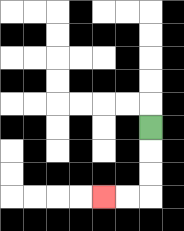{'start': '[6, 5]', 'end': '[4, 8]', 'path_directions': 'D,D,D,L,L', 'path_coordinates': '[[6, 5], [6, 6], [6, 7], [6, 8], [5, 8], [4, 8]]'}